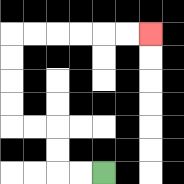{'start': '[4, 7]', 'end': '[6, 1]', 'path_directions': 'L,L,U,U,L,L,U,U,U,U,R,R,R,R,R,R', 'path_coordinates': '[[4, 7], [3, 7], [2, 7], [2, 6], [2, 5], [1, 5], [0, 5], [0, 4], [0, 3], [0, 2], [0, 1], [1, 1], [2, 1], [3, 1], [4, 1], [5, 1], [6, 1]]'}